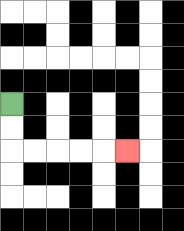{'start': '[0, 4]', 'end': '[5, 6]', 'path_directions': 'D,D,R,R,R,R,R', 'path_coordinates': '[[0, 4], [0, 5], [0, 6], [1, 6], [2, 6], [3, 6], [4, 6], [5, 6]]'}